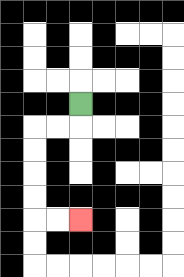{'start': '[3, 4]', 'end': '[3, 9]', 'path_directions': 'D,L,L,D,D,D,D,R,R', 'path_coordinates': '[[3, 4], [3, 5], [2, 5], [1, 5], [1, 6], [1, 7], [1, 8], [1, 9], [2, 9], [3, 9]]'}